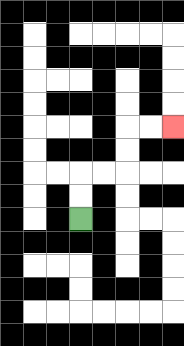{'start': '[3, 9]', 'end': '[7, 5]', 'path_directions': 'U,U,R,R,U,U,R,R', 'path_coordinates': '[[3, 9], [3, 8], [3, 7], [4, 7], [5, 7], [5, 6], [5, 5], [6, 5], [7, 5]]'}